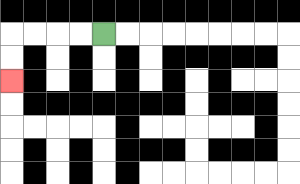{'start': '[4, 1]', 'end': '[0, 3]', 'path_directions': 'L,L,L,L,D,D', 'path_coordinates': '[[4, 1], [3, 1], [2, 1], [1, 1], [0, 1], [0, 2], [0, 3]]'}